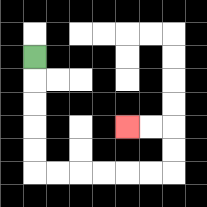{'start': '[1, 2]', 'end': '[5, 5]', 'path_directions': 'D,D,D,D,D,R,R,R,R,R,R,U,U,L,L', 'path_coordinates': '[[1, 2], [1, 3], [1, 4], [1, 5], [1, 6], [1, 7], [2, 7], [3, 7], [4, 7], [5, 7], [6, 7], [7, 7], [7, 6], [7, 5], [6, 5], [5, 5]]'}